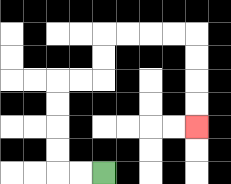{'start': '[4, 7]', 'end': '[8, 5]', 'path_directions': 'L,L,U,U,U,U,R,R,U,U,R,R,R,R,D,D,D,D', 'path_coordinates': '[[4, 7], [3, 7], [2, 7], [2, 6], [2, 5], [2, 4], [2, 3], [3, 3], [4, 3], [4, 2], [4, 1], [5, 1], [6, 1], [7, 1], [8, 1], [8, 2], [8, 3], [8, 4], [8, 5]]'}